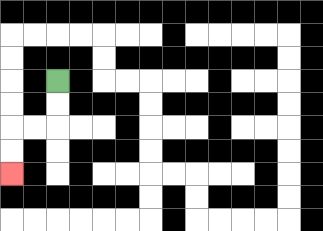{'start': '[2, 3]', 'end': '[0, 7]', 'path_directions': 'D,D,L,L,D,D', 'path_coordinates': '[[2, 3], [2, 4], [2, 5], [1, 5], [0, 5], [0, 6], [0, 7]]'}